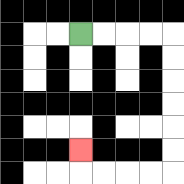{'start': '[3, 1]', 'end': '[3, 6]', 'path_directions': 'R,R,R,R,D,D,D,D,D,D,L,L,L,L,U', 'path_coordinates': '[[3, 1], [4, 1], [5, 1], [6, 1], [7, 1], [7, 2], [7, 3], [7, 4], [7, 5], [7, 6], [7, 7], [6, 7], [5, 7], [4, 7], [3, 7], [3, 6]]'}